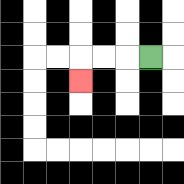{'start': '[6, 2]', 'end': '[3, 3]', 'path_directions': 'L,L,L,D', 'path_coordinates': '[[6, 2], [5, 2], [4, 2], [3, 2], [3, 3]]'}